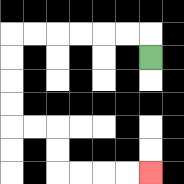{'start': '[6, 2]', 'end': '[6, 7]', 'path_directions': 'U,L,L,L,L,L,L,D,D,D,D,R,R,D,D,R,R,R,R', 'path_coordinates': '[[6, 2], [6, 1], [5, 1], [4, 1], [3, 1], [2, 1], [1, 1], [0, 1], [0, 2], [0, 3], [0, 4], [0, 5], [1, 5], [2, 5], [2, 6], [2, 7], [3, 7], [4, 7], [5, 7], [6, 7]]'}